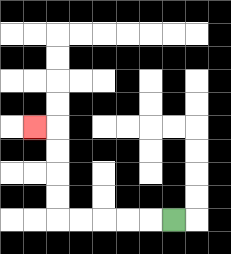{'start': '[7, 9]', 'end': '[1, 5]', 'path_directions': 'L,L,L,L,L,U,U,U,U,L', 'path_coordinates': '[[7, 9], [6, 9], [5, 9], [4, 9], [3, 9], [2, 9], [2, 8], [2, 7], [2, 6], [2, 5], [1, 5]]'}